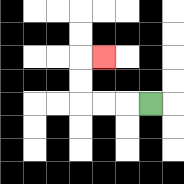{'start': '[6, 4]', 'end': '[4, 2]', 'path_directions': 'L,L,L,U,U,R', 'path_coordinates': '[[6, 4], [5, 4], [4, 4], [3, 4], [3, 3], [3, 2], [4, 2]]'}